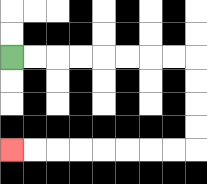{'start': '[0, 2]', 'end': '[0, 6]', 'path_directions': 'R,R,R,R,R,R,R,R,D,D,D,D,L,L,L,L,L,L,L,L', 'path_coordinates': '[[0, 2], [1, 2], [2, 2], [3, 2], [4, 2], [5, 2], [6, 2], [7, 2], [8, 2], [8, 3], [8, 4], [8, 5], [8, 6], [7, 6], [6, 6], [5, 6], [4, 6], [3, 6], [2, 6], [1, 6], [0, 6]]'}